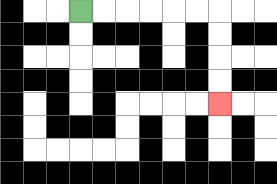{'start': '[3, 0]', 'end': '[9, 4]', 'path_directions': 'R,R,R,R,R,R,D,D,D,D', 'path_coordinates': '[[3, 0], [4, 0], [5, 0], [6, 0], [7, 0], [8, 0], [9, 0], [9, 1], [9, 2], [9, 3], [9, 4]]'}